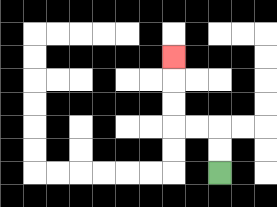{'start': '[9, 7]', 'end': '[7, 2]', 'path_directions': 'U,U,L,L,U,U,U', 'path_coordinates': '[[9, 7], [9, 6], [9, 5], [8, 5], [7, 5], [7, 4], [7, 3], [7, 2]]'}